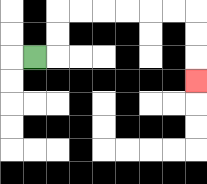{'start': '[1, 2]', 'end': '[8, 3]', 'path_directions': 'R,U,U,R,R,R,R,R,R,D,D,D', 'path_coordinates': '[[1, 2], [2, 2], [2, 1], [2, 0], [3, 0], [4, 0], [5, 0], [6, 0], [7, 0], [8, 0], [8, 1], [8, 2], [8, 3]]'}